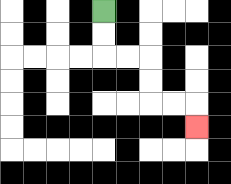{'start': '[4, 0]', 'end': '[8, 5]', 'path_directions': 'D,D,R,R,D,D,R,R,D', 'path_coordinates': '[[4, 0], [4, 1], [4, 2], [5, 2], [6, 2], [6, 3], [6, 4], [7, 4], [8, 4], [8, 5]]'}